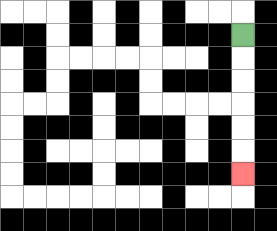{'start': '[10, 1]', 'end': '[10, 7]', 'path_directions': 'D,D,D,D,D,D', 'path_coordinates': '[[10, 1], [10, 2], [10, 3], [10, 4], [10, 5], [10, 6], [10, 7]]'}